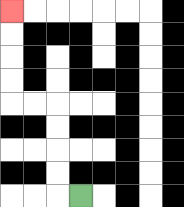{'start': '[3, 8]', 'end': '[0, 0]', 'path_directions': 'L,U,U,U,U,L,L,U,U,U,U', 'path_coordinates': '[[3, 8], [2, 8], [2, 7], [2, 6], [2, 5], [2, 4], [1, 4], [0, 4], [0, 3], [0, 2], [0, 1], [0, 0]]'}